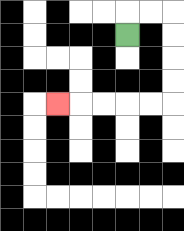{'start': '[5, 1]', 'end': '[2, 4]', 'path_directions': 'U,R,R,D,D,D,D,L,L,L,L,L', 'path_coordinates': '[[5, 1], [5, 0], [6, 0], [7, 0], [7, 1], [7, 2], [7, 3], [7, 4], [6, 4], [5, 4], [4, 4], [3, 4], [2, 4]]'}